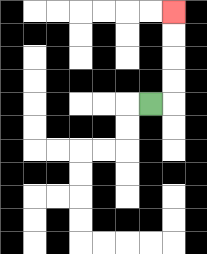{'start': '[6, 4]', 'end': '[7, 0]', 'path_directions': 'R,U,U,U,U', 'path_coordinates': '[[6, 4], [7, 4], [7, 3], [7, 2], [7, 1], [7, 0]]'}